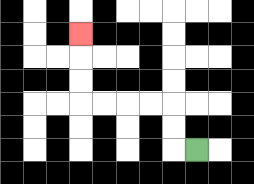{'start': '[8, 6]', 'end': '[3, 1]', 'path_directions': 'L,U,U,L,L,L,L,U,U,U', 'path_coordinates': '[[8, 6], [7, 6], [7, 5], [7, 4], [6, 4], [5, 4], [4, 4], [3, 4], [3, 3], [3, 2], [3, 1]]'}